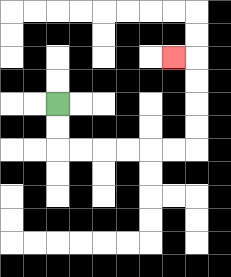{'start': '[2, 4]', 'end': '[7, 2]', 'path_directions': 'D,D,R,R,R,R,R,R,U,U,U,U,L', 'path_coordinates': '[[2, 4], [2, 5], [2, 6], [3, 6], [4, 6], [5, 6], [6, 6], [7, 6], [8, 6], [8, 5], [8, 4], [8, 3], [8, 2], [7, 2]]'}